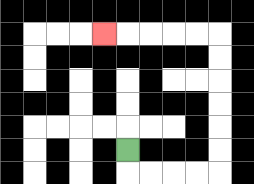{'start': '[5, 6]', 'end': '[4, 1]', 'path_directions': 'D,R,R,R,R,U,U,U,U,U,U,L,L,L,L,L', 'path_coordinates': '[[5, 6], [5, 7], [6, 7], [7, 7], [8, 7], [9, 7], [9, 6], [9, 5], [9, 4], [9, 3], [9, 2], [9, 1], [8, 1], [7, 1], [6, 1], [5, 1], [4, 1]]'}